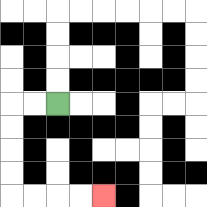{'start': '[2, 4]', 'end': '[4, 8]', 'path_directions': 'L,L,D,D,D,D,R,R,R,R', 'path_coordinates': '[[2, 4], [1, 4], [0, 4], [0, 5], [0, 6], [0, 7], [0, 8], [1, 8], [2, 8], [3, 8], [4, 8]]'}